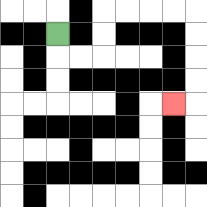{'start': '[2, 1]', 'end': '[7, 4]', 'path_directions': 'D,R,R,U,U,R,R,R,R,D,D,D,D,L', 'path_coordinates': '[[2, 1], [2, 2], [3, 2], [4, 2], [4, 1], [4, 0], [5, 0], [6, 0], [7, 0], [8, 0], [8, 1], [8, 2], [8, 3], [8, 4], [7, 4]]'}